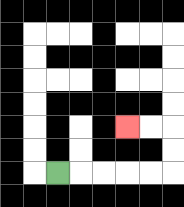{'start': '[2, 7]', 'end': '[5, 5]', 'path_directions': 'R,R,R,R,R,U,U,L,L', 'path_coordinates': '[[2, 7], [3, 7], [4, 7], [5, 7], [6, 7], [7, 7], [7, 6], [7, 5], [6, 5], [5, 5]]'}